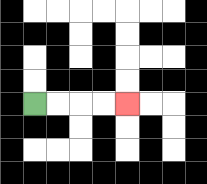{'start': '[1, 4]', 'end': '[5, 4]', 'path_directions': 'R,R,R,R', 'path_coordinates': '[[1, 4], [2, 4], [3, 4], [4, 4], [5, 4]]'}